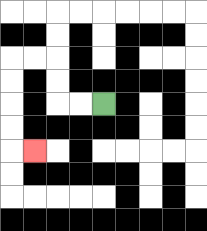{'start': '[4, 4]', 'end': '[1, 6]', 'path_directions': 'L,L,U,U,L,L,D,D,D,D,R', 'path_coordinates': '[[4, 4], [3, 4], [2, 4], [2, 3], [2, 2], [1, 2], [0, 2], [0, 3], [0, 4], [0, 5], [0, 6], [1, 6]]'}